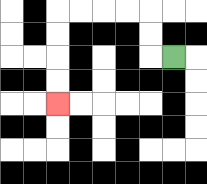{'start': '[7, 2]', 'end': '[2, 4]', 'path_directions': 'L,U,U,L,L,L,L,D,D,D,D', 'path_coordinates': '[[7, 2], [6, 2], [6, 1], [6, 0], [5, 0], [4, 0], [3, 0], [2, 0], [2, 1], [2, 2], [2, 3], [2, 4]]'}